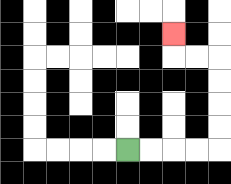{'start': '[5, 6]', 'end': '[7, 1]', 'path_directions': 'R,R,R,R,U,U,U,U,L,L,U', 'path_coordinates': '[[5, 6], [6, 6], [7, 6], [8, 6], [9, 6], [9, 5], [9, 4], [9, 3], [9, 2], [8, 2], [7, 2], [7, 1]]'}